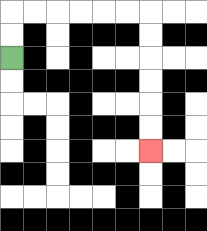{'start': '[0, 2]', 'end': '[6, 6]', 'path_directions': 'U,U,R,R,R,R,R,R,D,D,D,D,D,D', 'path_coordinates': '[[0, 2], [0, 1], [0, 0], [1, 0], [2, 0], [3, 0], [4, 0], [5, 0], [6, 0], [6, 1], [6, 2], [6, 3], [6, 4], [6, 5], [6, 6]]'}